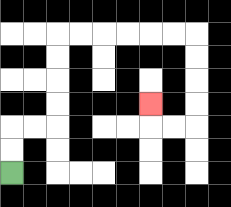{'start': '[0, 7]', 'end': '[6, 4]', 'path_directions': 'U,U,R,R,U,U,U,U,R,R,R,R,R,R,D,D,D,D,L,L,U', 'path_coordinates': '[[0, 7], [0, 6], [0, 5], [1, 5], [2, 5], [2, 4], [2, 3], [2, 2], [2, 1], [3, 1], [4, 1], [5, 1], [6, 1], [7, 1], [8, 1], [8, 2], [8, 3], [8, 4], [8, 5], [7, 5], [6, 5], [6, 4]]'}